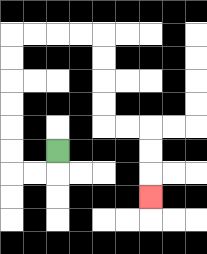{'start': '[2, 6]', 'end': '[6, 8]', 'path_directions': 'D,L,L,U,U,U,U,U,U,R,R,R,R,D,D,D,D,R,R,D,D,D', 'path_coordinates': '[[2, 6], [2, 7], [1, 7], [0, 7], [0, 6], [0, 5], [0, 4], [0, 3], [0, 2], [0, 1], [1, 1], [2, 1], [3, 1], [4, 1], [4, 2], [4, 3], [4, 4], [4, 5], [5, 5], [6, 5], [6, 6], [6, 7], [6, 8]]'}